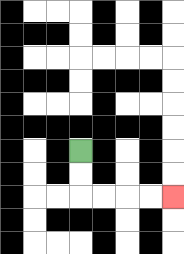{'start': '[3, 6]', 'end': '[7, 8]', 'path_directions': 'D,D,R,R,R,R', 'path_coordinates': '[[3, 6], [3, 7], [3, 8], [4, 8], [5, 8], [6, 8], [7, 8]]'}